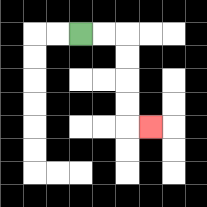{'start': '[3, 1]', 'end': '[6, 5]', 'path_directions': 'R,R,D,D,D,D,R', 'path_coordinates': '[[3, 1], [4, 1], [5, 1], [5, 2], [5, 3], [5, 4], [5, 5], [6, 5]]'}